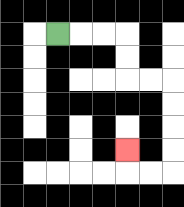{'start': '[2, 1]', 'end': '[5, 6]', 'path_directions': 'R,R,R,D,D,R,R,D,D,D,D,L,L,U', 'path_coordinates': '[[2, 1], [3, 1], [4, 1], [5, 1], [5, 2], [5, 3], [6, 3], [7, 3], [7, 4], [7, 5], [7, 6], [7, 7], [6, 7], [5, 7], [5, 6]]'}